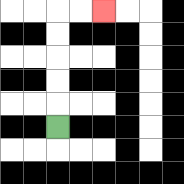{'start': '[2, 5]', 'end': '[4, 0]', 'path_directions': 'U,U,U,U,U,R,R', 'path_coordinates': '[[2, 5], [2, 4], [2, 3], [2, 2], [2, 1], [2, 0], [3, 0], [4, 0]]'}